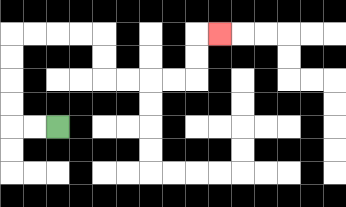{'start': '[2, 5]', 'end': '[9, 1]', 'path_directions': 'L,L,U,U,U,U,R,R,R,R,D,D,R,R,R,R,U,U,R', 'path_coordinates': '[[2, 5], [1, 5], [0, 5], [0, 4], [0, 3], [0, 2], [0, 1], [1, 1], [2, 1], [3, 1], [4, 1], [4, 2], [4, 3], [5, 3], [6, 3], [7, 3], [8, 3], [8, 2], [8, 1], [9, 1]]'}